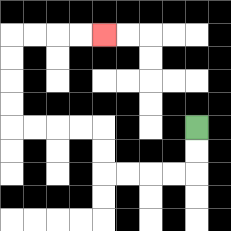{'start': '[8, 5]', 'end': '[4, 1]', 'path_directions': 'D,D,L,L,L,L,U,U,L,L,L,L,U,U,U,U,R,R,R,R', 'path_coordinates': '[[8, 5], [8, 6], [8, 7], [7, 7], [6, 7], [5, 7], [4, 7], [4, 6], [4, 5], [3, 5], [2, 5], [1, 5], [0, 5], [0, 4], [0, 3], [0, 2], [0, 1], [1, 1], [2, 1], [3, 1], [4, 1]]'}